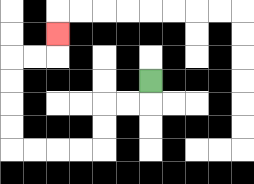{'start': '[6, 3]', 'end': '[2, 1]', 'path_directions': 'D,L,L,D,D,L,L,L,L,U,U,U,U,R,R,U', 'path_coordinates': '[[6, 3], [6, 4], [5, 4], [4, 4], [4, 5], [4, 6], [3, 6], [2, 6], [1, 6], [0, 6], [0, 5], [0, 4], [0, 3], [0, 2], [1, 2], [2, 2], [2, 1]]'}